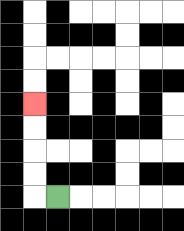{'start': '[2, 8]', 'end': '[1, 4]', 'path_directions': 'L,U,U,U,U', 'path_coordinates': '[[2, 8], [1, 8], [1, 7], [1, 6], [1, 5], [1, 4]]'}